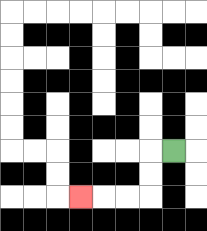{'start': '[7, 6]', 'end': '[3, 8]', 'path_directions': 'L,D,D,L,L,L', 'path_coordinates': '[[7, 6], [6, 6], [6, 7], [6, 8], [5, 8], [4, 8], [3, 8]]'}